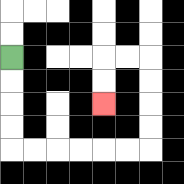{'start': '[0, 2]', 'end': '[4, 4]', 'path_directions': 'D,D,D,D,R,R,R,R,R,R,U,U,U,U,L,L,D,D', 'path_coordinates': '[[0, 2], [0, 3], [0, 4], [0, 5], [0, 6], [1, 6], [2, 6], [3, 6], [4, 6], [5, 6], [6, 6], [6, 5], [6, 4], [6, 3], [6, 2], [5, 2], [4, 2], [4, 3], [4, 4]]'}